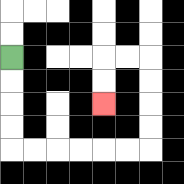{'start': '[0, 2]', 'end': '[4, 4]', 'path_directions': 'D,D,D,D,R,R,R,R,R,R,U,U,U,U,L,L,D,D', 'path_coordinates': '[[0, 2], [0, 3], [0, 4], [0, 5], [0, 6], [1, 6], [2, 6], [3, 6], [4, 6], [5, 6], [6, 6], [6, 5], [6, 4], [6, 3], [6, 2], [5, 2], [4, 2], [4, 3], [4, 4]]'}